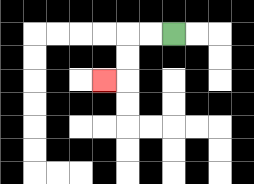{'start': '[7, 1]', 'end': '[4, 3]', 'path_directions': 'L,L,D,D,L', 'path_coordinates': '[[7, 1], [6, 1], [5, 1], [5, 2], [5, 3], [4, 3]]'}